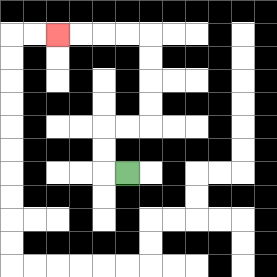{'start': '[5, 7]', 'end': '[2, 1]', 'path_directions': 'L,U,U,R,R,U,U,U,U,L,L,L,L', 'path_coordinates': '[[5, 7], [4, 7], [4, 6], [4, 5], [5, 5], [6, 5], [6, 4], [6, 3], [6, 2], [6, 1], [5, 1], [4, 1], [3, 1], [2, 1]]'}